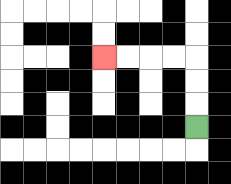{'start': '[8, 5]', 'end': '[4, 2]', 'path_directions': 'U,U,U,L,L,L,L', 'path_coordinates': '[[8, 5], [8, 4], [8, 3], [8, 2], [7, 2], [6, 2], [5, 2], [4, 2]]'}